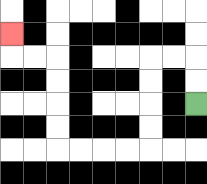{'start': '[8, 4]', 'end': '[0, 1]', 'path_directions': 'U,U,L,L,D,D,D,D,L,L,L,L,U,U,U,U,L,L,U', 'path_coordinates': '[[8, 4], [8, 3], [8, 2], [7, 2], [6, 2], [6, 3], [6, 4], [6, 5], [6, 6], [5, 6], [4, 6], [3, 6], [2, 6], [2, 5], [2, 4], [2, 3], [2, 2], [1, 2], [0, 2], [0, 1]]'}